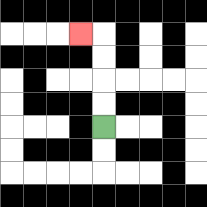{'start': '[4, 5]', 'end': '[3, 1]', 'path_directions': 'U,U,U,U,L', 'path_coordinates': '[[4, 5], [4, 4], [4, 3], [4, 2], [4, 1], [3, 1]]'}